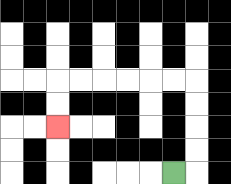{'start': '[7, 7]', 'end': '[2, 5]', 'path_directions': 'R,U,U,U,U,L,L,L,L,L,L,D,D', 'path_coordinates': '[[7, 7], [8, 7], [8, 6], [8, 5], [8, 4], [8, 3], [7, 3], [6, 3], [5, 3], [4, 3], [3, 3], [2, 3], [2, 4], [2, 5]]'}